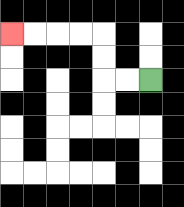{'start': '[6, 3]', 'end': '[0, 1]', 'path_directions': 'L,L,U,U,L,L,L,L', 'path_coordinates': '[[6, 3], [5, 3], [4, 3], [4, 2], [4, 1], [3, 1], [2, 1], [1, 1], [0, 1]]'}